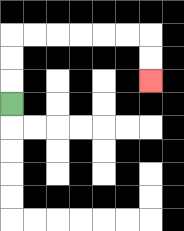{'start': '[0, 4]', 'end': '[6, 3]', 'path_directions': 'U,U,U,R,R,R,R,R,R,D,D', 'path_coordinates': '[[0, 4], [0, 3], [0, 2], [0, 1], [1, 1], [2, 1], [3, 1], [4, 1], [5, 1], [6, 1], [6, 2], [6, 3]]'}